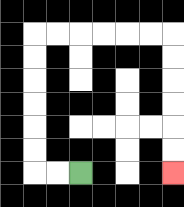{'start': '[3, 7]', 'end': '[7, 7]', 'path_directions': 'L,L,U,U,U,U,U,U,R,R,R,R,R,R,D,D,D,D,D,D', 'path_coordinates': '[[3, 7], [2, 7], [1, 7], [1, 6], [1, 5], [1, 4], [1, 3], [1, 2], [1, 1], [2, 1], [3, 1], [4, 1], [5, 1], [6, 1], [7, 1], [7, 2], [7, 3], [7, 4], [7, 5], [7, 6], [7, 7]]'}